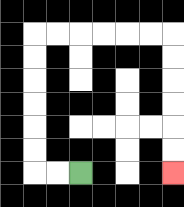{'start': '[3, 7]', 'end': '[7, 7]', 'path_directions': 'L,L,U,U,U,U,U,U,R,R,R,R,R,R,D,D,D,D,D,D', 'path_coordinates': '[[3, 7], [2, 7], [1, 7], [1, 6], [1, 5], [1, 4], [1, 3], [1, 2], [1, 1], [2, 1], [3, 1], [4, 1], [5, 1], [6, 1], [7, 1], [7, 2], [7, 3], [7, 4], [7, 5], [7, 6], [7, 7]]'}